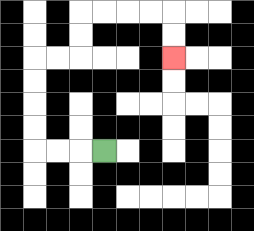{'start': '[4, 6]', 'end': '[7, 2]', 'path_directions': 'L,L,L,U,U,U,U,R,R,U,U,R,R,R,R,D,D', 'path_coordinates': '[[4, 6], [3, 6], [2, 6], [1, 6], [1, 5], [1, 4], [1, 3], [1, 2], [2, 2], [3, 2], [3, 1], [3, 0], [4, 0], [5, 0], [6, 0], [7, 0], [7, 1], [7, 2]]'}